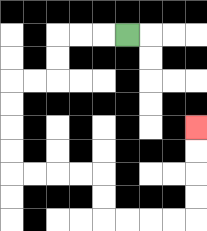{'start': '[5, 1]', 'end': '[8, 5]', 'path_directions': 'L,L,L,D,D,L,L,D,D,D,D,R,R,R,R,D,D,R,R,R,R,U,U,U,U', 'path_coordinates': '[[5, 1], [4, 1], [3, 1], [2, 1], [2, 2], [2, 3], [1, 3], [0, 3], [0, 4], [0, 5], [0, 6], [0, 7], [1, 7], [2, 7], [3, 7], [4, 7], [4, 8], [4, 9], [5, 9], [6, 9], [7, 9], [8, 9], [8, 8], [8, 7], [8, 6], [8, 5]]'}